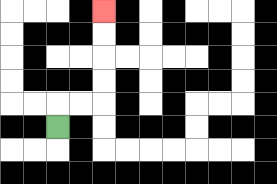{'start': '[2, 5]', 'end': '[4, 0]', 'path_directions': 'U,R,R,U,U,U,U', 'path_coordinates': '[[2, 5], [2, 4], [3, 4], [4, 4], [4, 3], [4, 2], [4, 1], [4, 0]]'}